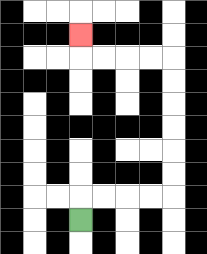{'start': '[3, 9]', 'end': '[3, 1]', 'path_directions': 'U,R,R,R,R,U,U,U,U,U,U,L,L,L,L,U', 'path_coordinates': '[[3, 9], [3, 8], [4, 8], [5, 8], [6, 8], [7, 8], [7, 7], [7, 6], [7, 5], [7, 4], [7, 3], [7, 2], [6, 2], [5, 2], [4, 2], [3, 2], [3, 1]]'}